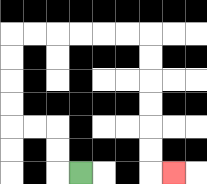{'start': '[3, 7]', 'end': '[7, 7]', 'path_directions': 'L,U,U,L,L,U,U,U,U,R,R,R,R,R,R,D,D,D,D,D,D,R', 'path_coordinates': '[[3, 7], [2, 7], [2, 6], [2, 5], [1, 5], [0, 5], [0, 4], [0, 3], [0, 2], [0, 1], [1, 1], [2, 1], [3, 1], [4, 1], [5, 1], [6, 1], [6, 2], [6, 3], [6, 4], [6, 5], [6, 6], [6, 7], [7, 7]]'}